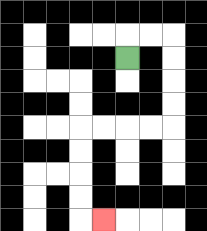{'start': '[5, 2]', 'end': '[4, 9]', 'path_directions': 'U,R,R,D,D,D,D,L,L,L,L,D,D,D,D,R', 'path_coordinates': '[[5, 2], [5, 1], [6, 1], [7, 1], [7, 2], [7, 3], [7, 4], [7, 5], [6, 5], [5, 5], [4, 5], [3, 5], [3, 6], [3, 7], [3, 8], [3, 9], [4, 9]]'}